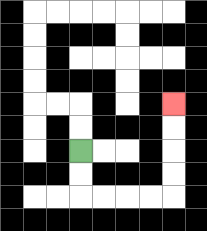{'start': '[3, 6]', 'end': '[7, 4]', 'path_directions': 'D,D,R,R,R,R,U,U,U,U', 'path_coordinates': '[[3, 6], [3, 7], [3, 8], [4, 8], [5, 8], [6, 8], [7, 8], [7, 7], [7, 6], [7, 5], [7, 4]]'}